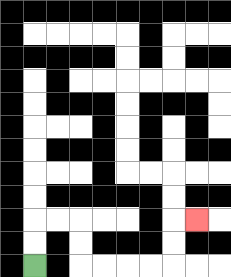{'start': '[1, 11]', 'end': '[8, 9]', 'path_directions': 'U,U,R,R,D,D,R,R,R,R,U,U,R', 'path_coordinates': '[[1, 11], [1, 10], [1, 9], [2, 9], [3, 9], [3, 10], [3, 11], [4, 11], [5, 11], [6, 11], [7, 11], [7, 10], [7, 9], [8, 9]]'}